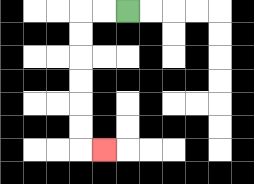{'start': '[5, 0]', 'end': '[4, 6]', 'path_directions': 'L,L,D,D,D,D,D,D,R', 'path_coordinates': '[[5, 0], [4, 0], [3, 0], [3, 1], [3, 2], [3, 3], [3, 4], [3, 5], [3, 6], [4, 6]]'}